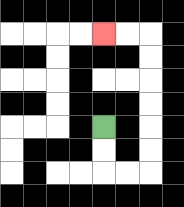{'start': '[4, 5]', 'end': '[4, 1]', 'path_directions': 'D,D,R,R,U,U,U,U,U,U,L,L', 'path_coordinates': '[[4, 5], [4, 6], [4, 7], [5, 7], [6, 7], [6, 6], [6, 5], [6, 4], [6, 3], [6, 2], [6, 1], [5, 1], [4, 1]]'}